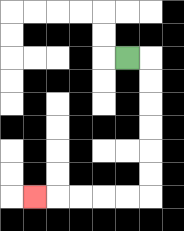{'start': '[5, 2]', 'end': '[1, 8]', 'path_directions': 'R,D,D,D,D,D,D,L,L,L,L,L', 'path_coordinates': '[[5, 2], [6, 2], [6, 3], [6, 4], [6, 5], [6, 6], [6, 7], [6, 8], [5, 8], [4, 8], [3, 8], [2, 8], [1, 8]]'}